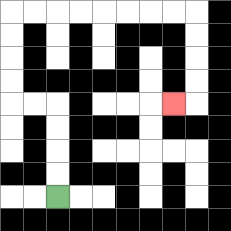{'start': '[2, 8]', 'end': '[7, 4]', 'path_directions': 'U,U,U,U,L,L,U,U,U,U,R,R,R,R,R,R,R,R,D,D,D,D,L', 'path_coordinates': '[[2, 8], [2, 7], [2, 6], [2, 5], [2, 4], [1, 4], [0, 4], [0, 3], [0, 2], [0, 1], [0, 0], [1, 0], [2, 0], [3, 0], [4, 0], [5, 0], [6, 0], [7, 0], [8, 0], [8, 1], [8, 2], [8, 3], [8, 4], [7, 4]]'}